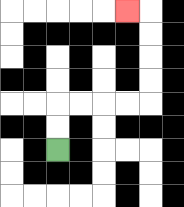{'start': '[2, 6]', 'end': '[5, 0]', 'path_directions': 'U,U,R,R,R,R,U,U,U,U,L', 'path_coordinates': '[[2, 6], [2, 5], [2, 4], [3, 4], [4, 4], [5, 4], [6, 4], [6, 3], [6, 2], [6, 1], [6, 0], [5, 0]]'}